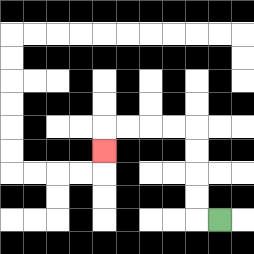{'start': '[9, 9]', 'end': '[4, 6]', 'path_directions': 'L,U,U,U,U,L,L,L,L,D', 'path_coordinates': '[[9, 9], [8, 9], [8, 8], [8, 7], [8, 6], [8, 5], [7, 5], [6, 5], [5, 5], [4, 5], [4, 6]]'}